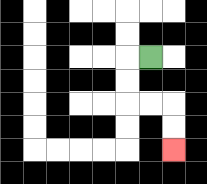{'start': '[6, 2]', 'end': '[7, 6]', 'path_directions': 'L,D,D,R,R,D,D', 'path_coordinates': '[[6, 2], [5, 2], [5, 3], [5, 4], [6, 4], [7, 4], [7, 5], [7, 6]]'}